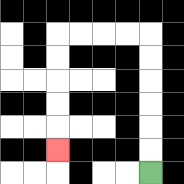{'start': '[6, 7]', 'end': '[2, 6]', 'path_directions': 'U,U,U,U,U,U,L,L,L,L,D,D,D,D,D', 'path_coordinates': '[[6, 7], [6, 6], [6, 5], [6, 4], [6, 3], [6, 2], [6, 1], [5, 1], [4, 1], [3, 1], [2, 1], [2, 2], [2, 3], [2, 4], [2, 5], [2, 6]]'}